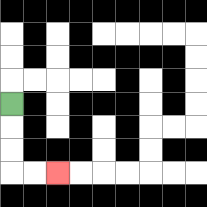{'start': '[0, 4]', 'end': '[2, 7]', 'path_directions': 'D,D,D,R,R', 'path_coordinates': '[[0, 4], [0, 5], [0, 6], [0, 7], [1, 7], [2, 7]]'}